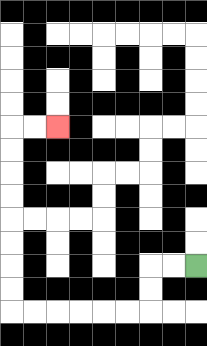{'start': '[8, 11]', 'end': '[2, 5]', 'path_directions': 'L,L,D,D,L,L,L,L,L,L,U,U,U,U,U,U,U,U,R,R', 'path_coordinates': '[[8, 11], [7, 11], [6, 11], [6, 12], [6, 13], [5, 13], [4, 13], [3, 13], [2, 13], [1, 13], [0, 13], [0, 12], [0, 11], [0, 10], [0, 9], [0, 8], [0, 7], [0, 6], [0, 5], [1, 5], [2, 5]]'}